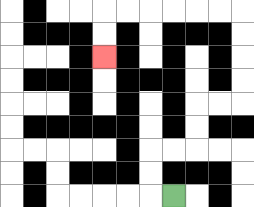{'start': '[7, 8]', 'end': '[4, 2]', 'path_directions': 'L,U,U,R,R,U,U,R,R,U,U,U,U,L,L,L,L,L,L,D,D', 'path_coordinates': '[[7, 8], [6, 8], [6, 7], [6, 6], [7, 6], [8, 6], [8, 5], [8, 4], [9, 4], [10, 4], [10, 3], [10, 2], [10, 1], [10, 0], [9, 0], [8, 0], [7, 0], [6, 0], [5, 0], [4, 0], [4, 1], [4, 2]]'}